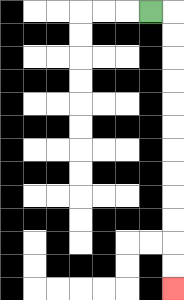{'start': '[6, 0]', 'end': '[7, 12]', 'path_directions': 'R,D,D,D,D,D,D,D,D,D,D,D,D', 'path_coordinates': '[[6, 0], [7, 0], [7, 1], [7, 2], [7, 3], [7, 4], [7, 5], [7, 6], [7, 7], [7, 8], [7, 9], [7, 10], [7, 11], [7, 12]]'}